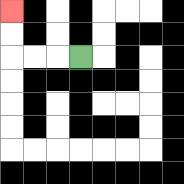{'start': '[3, 2]', 'end': '[0, 0]', 'path_directions': 'L,L,L,U,U', 'path_coordinates': '[[3, 2], [2, 2], [1, 2], [0, 2], [0, 1], [0, 0]]'}